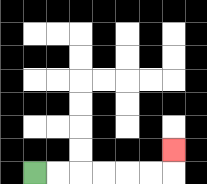{'start': '[1, 7]', 'end': '[7, 6]', 'path_directions': 'R,R,R,R,R,R,U', 'path_coordinates': '[[1, 7], [2, 7], [3, 7], [4, 7], [5, 7], [6, 7], [7, 7], [7, 6]]'}